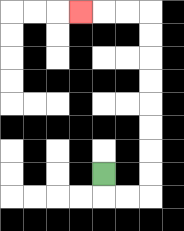{'start': '[4, 7]', 'end': '[3, 0]', 'path_directions': 'D,R,R,U,U,U,U,U,U,U,U,L,L,L', 'path_coordinates': '[[4, 7], [4, 8], [5, 8], [6, 8], [6, 7], [6, 6], [6, 5], [6, 4], [6, 3], [6, 2], [6, 1], [6, 0], [5, 0], [4, 0], [3, 0]]'}